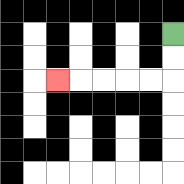{'start': '[7, 1]', 'end': '[2, 3]', 'path_directions': 'D,D,L,L,L,L,L', 'path_coordinates': '[[7, 1], [7, 2], [7, 3], [6, 3], [5, 3], [4, 3], [3, 3], [2, 3]]'}